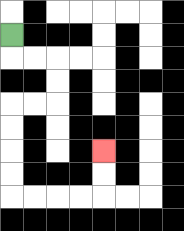{'start': '[0, 1]', 'end': '[4, 6]', 'path_directions': 'D,R,R,D,D,L,L,D,D,D,D,R,R,R,R,U,U', 'path_coordinates': '[[0, 1], [0, 2], [1, 2], [2, 2], [2, 3], [2, 4], [1, 4], [0, 4], [0, 5], [0, 6], [0, 7], [0, 8], [1, 8], [2, 8], [3, 8], [4, 8], [4, 7], [4, 6]]'}